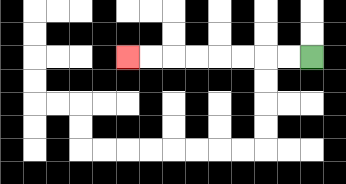{'start': '[13, 2]', 'end': '[5, 2]', 'path_directions': 'L,L,L,L,L,L,L,L', 'path_coordinates': '[[13, 2], [12, 2], [11, 2], [10, 2], [9, 2], [8, 2], [7, 2], [6, 2], [5, 2]]'}